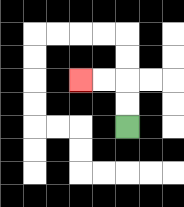{'start': '[5, 5]', 'end': '[3, 3]', 'path_directions': 'U,U,L,L', 'path_coordinates': '[[5, 5], [5, 4], [5, 3], [4, 3], [3, 3]]'}